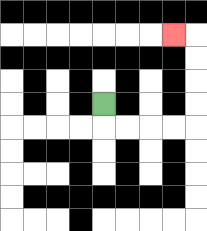{'start': '[4, 4]', 'end': '[7, 1]', 'path_directions': 'D,R,R,R,R,U,U,U,U,L', 'path_coordinates': '[[4, 4], [4, 5], [5, 5], [6, 5], [7, 5], [8, 5], [8, 4], [8, 3], [8, 2], [8, 1], [7, 1]]'}